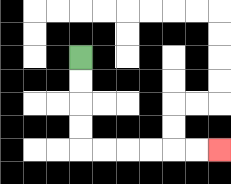{'start': '[3, 2]', 'end': '[9, 6]', 'path_directions': 'D,D,D,D,R,R,R,R,R,R', 'path_coordinates': '[[3, 2], [3, 3], [3, 4], [3, 5], [3, 6], [4, 6], [5, 6], [6, 6], [7, 6], [8, 6], [9, 6]]'}